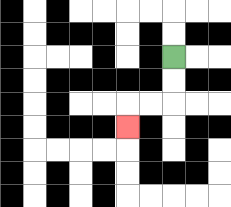{'start': '[7, 2]', 'end': '[5, 5]', 'path_directions': 'D,D,L,L,D', 'path_coordinates': '[[7, 2], [7, 3], [7, 4], [6, 4], [5, 4], [5, 5]]'}